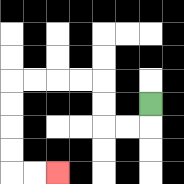{'start': '[6, 4]', 'end': '[2, 7]', 'path_directions': 'D,L,L,U,U,L,L,L,L,D,D,D,D,R,R', 'path_coordinates': '[[6, 4], [6, 5], [5, 5], [4, 5], [4, 4], [4, 3], [3, 3], [2, 3], [1, 3], [0, 3], [0, 4], [0, 5], [0, 6], [0, 7], [1, 7], [2, 7]]'}